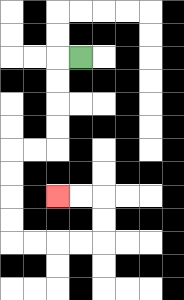{'start': '[3, 2]', 'end': '[2, 8]', 'path_directions': 'L,D,D,D,D,L,L,D,D,D,D,R,R,R,R,U,U,L,L', 'path_coordinates': '[[3, 2], [2, 2], [2, 3], [2, 4], [2, 5], [2, 6], [1, 6], [0, 6], [0, 7], [0, 8], [0, 9], [0, 10], [1, 10], [2, 10], [3, 10], [4, 10], [4, 9], [4, 8], [3, 8], [2, 8]]'}